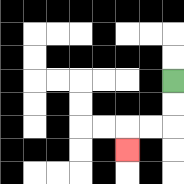{'start': '[7, 3]', 'end': '[5, 6]', 'path_directions': 'D,D,L,L,D', 'path_coordinates': '[[7, 3], [7, 4], [7, 5], [6, 5], [5, 5], [5, 6]]'}